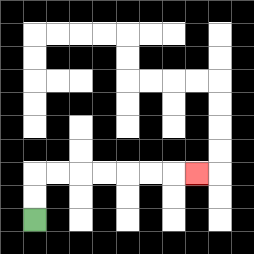{'start': '[1, 9]', 'end': '[8, 7]', 'path_directions': 'U,U,R,R,R,R,R,R,R', 'path_coordinates': '[[1, 9], [1, 8], [1, 7], [2, 7], [3, 7], [4, 7], [5, 7], [6, 7], [7, 7], [8, 7]]'}